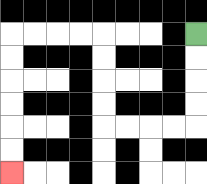{'start': '[8, 1]', 'end': '[0, 7]', 'path_directions': 'D,D,D,D,L,L,L,L,U,U,U,U,L,L,L,L,D,D,D,D,D,D', 'path_coordinates': '[[8, 1], [8, 2], [8, 3], [8, 4], [8, 5], [7, 5], [6, 5], [5, 5], [4, 5], [4, 4], [4, 3], [4, 2], [4, 1], [3, 1], [2, 1], [1, 1], [0, 1], [0, 2], [0, 3], [0, 4], [0, 5], [0, 6], [0, 7]]'}